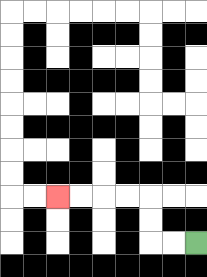{'start': '[8, 10]', 'end': '[2, 8]', 'path_directions': 'L,L,U,U,L,L,L,L', 'path_coordinates': '[[8, 10], [7, 10], [6, 10], [6, 9], [6, 8], [5, 8], [4, 8], [3, 8], [2, 8]]'}